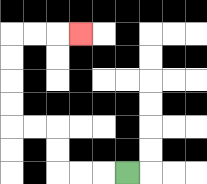{'start': '[5, 7]', 'end': '[3, 1]', 'path_directions': 'L,L,L,U,U,L,L,U,U,U,U,R,R,R', 'path_coordinates': '[[5, 7], [4, 7], [3, 7], [2, 7], [2, 6], [2, 5], [1, 5], [0, 5], [0, 4], [0, 3], [0, 2], [0, 1], [1, 1], [2, 1], [3, 1]]'}